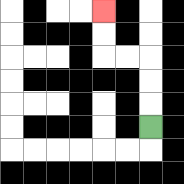{'start': '[6, 5]', 'end': '[4, 0]', 'path_directions': 'U,U,U,L,L,U,U', 'path_coordinates': '[[6, 5], [6, 4], [6, 3], [6, 2], [5, 2], [4, 2], [4, 1], [4, 0]]'}